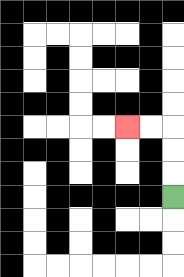{'start': '[7, 8]', 'end': '[5, 5]', 'path_directions': 'U,U,U,L,L', 'path_coordinates': '[[7, 8], [7, 7], [7, 6], [7, 5], [6, 5], [5, 5]]'}